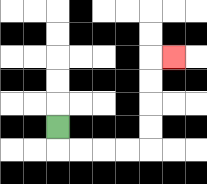{'start': '[2, 5]', 'end': '[7, 2]', 'path_directions': 'D,R,R,R,R,U,U,U,U,R', 'path_coordinates': '[[2, 5], [2, 6], [3, 6], [4, 6], [5, 6], [6, 6], [6, 5], [6, 4], [6, 3], [6, 2], [7, 2]]'}